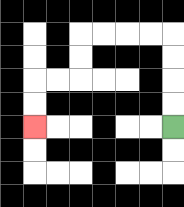{'start': '[7, 5]', 'end': '[1, 5]', 'path_directions': 'U,U,U,U,L,L,L,L,D,D,L,L,D,D', 'path_coordinates': '[[7, 5], [7, 4], [7, 3], [7, 2], [7, 1], [6, 1], [5, 1], [4, 1], [3, 1], [3, 2], [3, 3], [2, 3], [1, 3], [1, 4], [1, 5]]'}